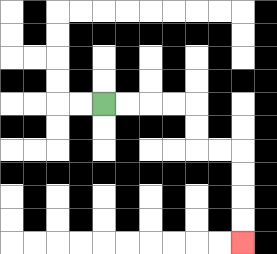{'start': '[4, 4]', 'end': '[10, 10]', 'path_directions': 'R,R,R,R,D,D,R,R,D,D,D,D', 'path_coordinates': '[[4, 4], [5, 4], [6, 4], [7, 4], [8, 4], [8, 5], [8, 6], [9, 6], [10, 6], [10, 7], [10, 8], [10, 9], [10, 10]]'}